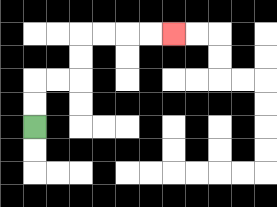{'start': '[1, 5]', 'end': '[7, 1]', 'path_directions': 'U,U,R,R,U,U,R,R,R,R', 'path_coordinates': '[[1, 5], [1, 4], [1, 3], [2, 3], [3, 3], [3, 2], [3, 1], [4, 1], [5, 1], [6, 1], [7, 1]]'}